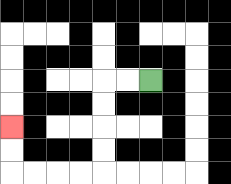{'start': '[6, 3]', 'end': '[0, 5]', 'path_directions': 'L,L,D,D,D,D,L,L,L,L,U,U', 'path_coordinates': '[[6, 3], [5, 3], [4, 3], [4, 4], [4, 5], [4, 6], [4, 7], [3, 7], [2, 7], [1, 7], [0, 7], [0, 6], [0, 5]]'}